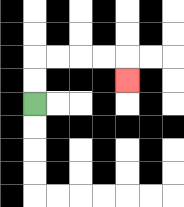{'start': '[1, 4]', 'end': '[5, 3]', 'path_directions': 'U,U,R,R,R,R,D', 'path_coordinates': '[[1, 4], [1, 3], [1, 2], [2, 2], [3, 2], [4, 2], [5, 2], [5, 3]]'}